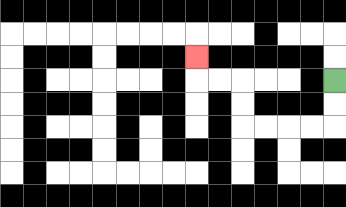{'start': '[14, 3]', 'end': '[8, 2]', 'path_directions': 'D,D,L,L,L,L,U,U,L,L,U', 'path_coordinates': '[[14, 3], [14, 4], [14, 5], [13, 5], [12, 5], [11, 5], [10, 5], [10, 4], [10, 3], [9, 3], [8, 3], [8, 2]]'}